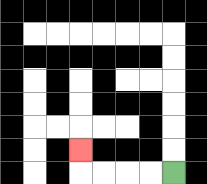{'start': '[7, 7]', 'end': '[3, 6]', 'path_directions': 'L,L,L,L,U', 'path_coordinates': '[[7, 7], [6, 7], [5, 7], [4, 7], [3, 7], [3, 6]]'}